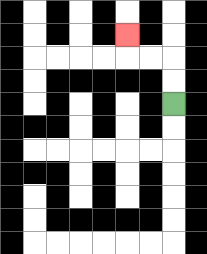{'start': '[7, 4]', 'end': '[5, 1]', 'path_directions': 'U,U,L,L,U', 'path_coordinates': '[[7, 4], [7, 3], [7, 2], [6, 2], [5, 2], [5, 1]]'}